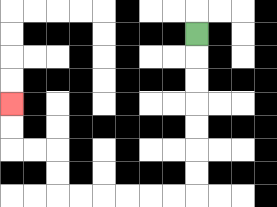{'start': '[8, 1]', 'end': '[0, 4]', 'path_directions': 'D,D,D,D,D,D,D,L,L,L,L,L,L,U,U,L,L,U,U', 'path_coordinates': '[[8, 1], [8, 2], [8, 3], [8, 4], [8, 5], [8, 6], [8, 7], [8, 8], [7, 8], [6, 8], [5, 8], [4, 8], [3, 8], [2, 8], [2, 7], [2, 6], [1, 6], [0, 6], [0, 5], [0, 4]]'}